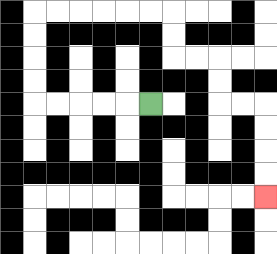{'start': '[6, 4]', 'end': '[11, 8]', 'path_directions': 'L,L,L,L,L,U,U,U,U,R,R,R,R,R,R,D,D,R,R,D,D,R,R,D,D,D,D', 'path_coordinates': '[[6, 4], [5, 4], [4, 4], [3, 4], [2, 4], [1, 4], [1, 3], [1, 2], [1, 1], [1, 0], [2, 0], [3, 0], [4, 0], [5, 0], [6, 0], [7, 0], [7, 1], [7, 2], [8, 2], [9, 2], [9, 3], [9, 4], [10, 4], [11, 4], [11, 5], [11, 6], [11, 7], [11, 8]]'}